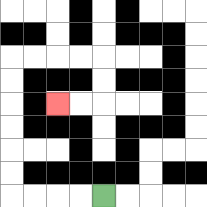{'start': '[4, 8]', 'end': '[2, 4]', 'path_directions': 'L,L,L,L,U,U,U,U,U,U,R,R,R,R,D,D,L,L', 'path_coordinates': '[[4, 8], [3, 8], [2, 8], [1, 8], [0, 8], [0, 7], [0, 6], [0, 5], [0, 4], [0, 3], [0, 2], [1, 2], [2, 2], [3, 2], [4, 2], [4, 3], [4, 4], [3, 4], [2, 4]]'}